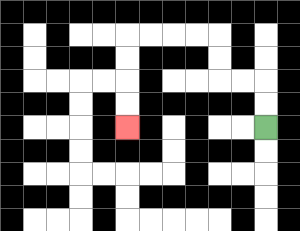{'start': '[11, 5]', 'end': '[5, 5]', 'path_directions': 'U,U,L,L,U,U,L,L,L,L,D,D,D,D', 'path_coordinates': '[[11, 5], [11, 4], [11, 3], [10, 3], [9, 3], [9, 2], [9, 1], [8, 1], [7, 1], [6, 1], [5, 1], [5, 2], [5, 3], [5, 4], [5, 5]]'}